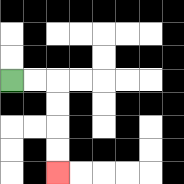{'start': '[0, 3]', 'end': '[2, 7]', 'path_directions': 'R,R,D,D,D,D', 'path_coordinates': '[[0, 3], [1, 3], [2, 3], [2, 4], [2, 5], [2, 6], [2, 7]]'}